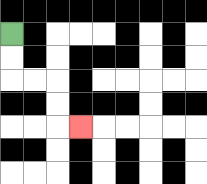{'start': '[0, 1]', 'end': '[3, 5]', 'path_directions': 'D,D,R,R,D,D,R', 'path_coordinates': '[[0, 1], [0, 2], [0, 3], [1, 3], [2, 3], [2, 4], [2, 5], [3, 5]]'}